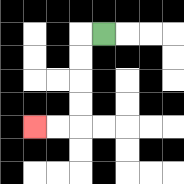{'start': '[4, 1]', 'end': '[1, 5]', 'path_directions': 'L,D,D,D,D,L,L', 'path_coordinates': '[[4, 1], [3, 1], [3, 2], [3, 3], [3, 4], [3, 5], [2, 5], [1, 5]]'}